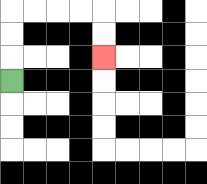{'start': '[0, 3]', 'end': '[4, 2]', 'path_directions': 'U,U,U,R,R,R,R,D,D', 'path_coordinates': '[[0, 3], [0, 2], [0, 1], [0, 0], [1, 0], [2, 0], [3, 0], [4, 0], [4, 1], [4, 2]]'}